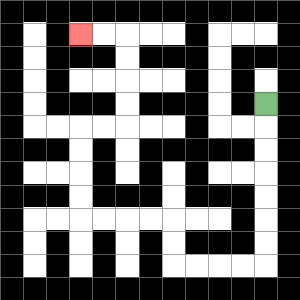{'start': '[11, 4]', 'end': '[3, 1]', 'path_directions': 'D,D,D,D,D,D,D,L,L,L,L,U,U,L,L,L,L,U,U,U,U,R,R,U,U,U,U,L,L', 'path_coordinates': '[[11, 4], [11, 5], [11, 6], [11, 7], [11, 8], [11, 9], [11, 10], [11, 11], [10, 11], [9, 11], [8, 11], [7, 11], [7, 10], [7, 9], [6, 9], [5, 9], [4, 9], [3, 9], [3, 8], [3, 7], [3, 6], [3, 5], [4, 5], [5, 5], [5, 4], [5, 3], [5, 2], [5, 1], [4, 1], [3, 1]]'}